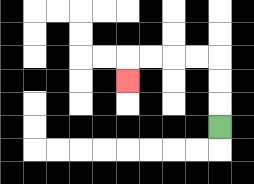{'start': '[9, 5]', 'end': '[5, 3]', 'path_directions': 'U,U,U,L,L,L,L,D', 'path_coordinates': '[[9, 5], [9, 4], [9, 3], [9, 2], [8, 2], [7, 2], [6, 2], [5, 2], [5, 3]]'}